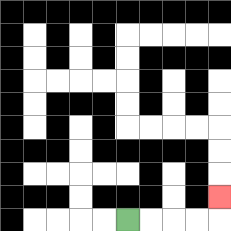{'start': '[5, 9]', 'end': '[9, 8]', 'path_directions': 'R,R,R,R,U', 'path_coordinates': '[[5, 9], [6, 9], [7, 9], [8, 9], [9, 9], [9, 8]]'}